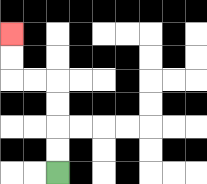{'start': '[2, 7]', 'end': '[0, 1]', 'path_directions': 'U,U,U,U,L,L,U,U', 'path_coordinates': '[[2, 7], [2, 6], [2, 5], [2, 4], [2, 3], [1, 3], [0, 3], [0, 2], [0, 1]]'}